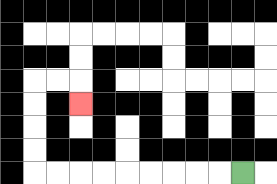{'start': '[10, 7]', 'end': '[3, 4]', 'path_directions': 'L,L,L,L,L,L,L,L,L,U,U,U,U,R,R,D', 'path_coordinates': '[[10, 7], [9, 7], [8, 7], [7, 7], [6, 7], [5, 7], [4, 7], [3, 7], [2, 7], [1, 7], [1, 6], [1, 5], [1, 4], [1, 3], [2, 3], [3, 3], [3, 4]]'}